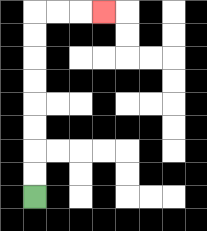{'start': '[1, 8]', 'end': '[4, 0]', 'path_directions': 'U,U,U,U,U,U,U,U,R,R,R', 'path_coordinates': '[[1, 8], [1, 7], [1, 6], [1, 5], [1, 4], [1, 3], [1, 2], [1, 1], [1, 0], [2, 0], [3, 0], [4, 0]]'}